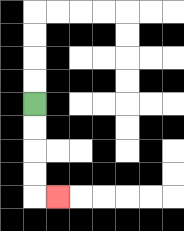{'start': '[1, 4]', 'end': '[2, 8]', 'path_directions': 'D,D,D,D,R', 'path_coordinates': '[[1, 4], [1, 5], [1, 6], [1, 7], [1, 8], [2, 8]]'}